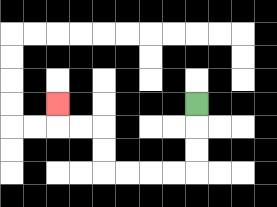{'start': '[8, 4]', 'end': '[2, 4]', 'path_directions': 'D,D,D,L,L,L,L,U,U,L,L,U', 'path_coordinates': '[[8, 4], [8, 5], [8, 6], [8, 7], [7, 7], [6, 7], [5, 7], [4, 7], [4, 6], [4, 5], [3, 5], [2, 5], [2, 4]]'}